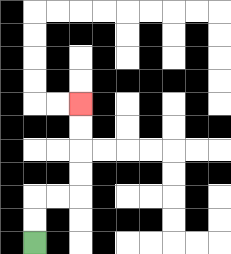{'start': '[1, 10]', 'end': '[3, 4]', 'path_directions': 'U,U,R,R,U,U,U,U', 'path_coordinates': '[[1, 10], [1, 9], [1, 8], [2, 8], [3, 8], [3, 7], [3, 6], [3, 5], [3, 4]]'}